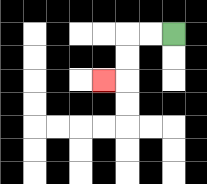{'start': '[7, 1]', 'end': '[4, 3]', 'path_directions': 'L,L,D,D,L', 'path_coordinates': '[[7, 1], [6, 1], [5, 1], [5, 2], [5, 3], [4, 3]]'}